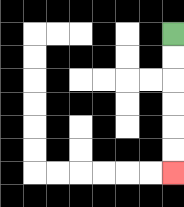{'start': '[7, 1]', 'end': '[7, 7]', 'path_directions': 'D,D,D,D,D,D', 'path_coordinates': '[[7, 1], [7, 2], [7, 3], [7, 4], [7, 5], [7, 6], [7, 7]]'}